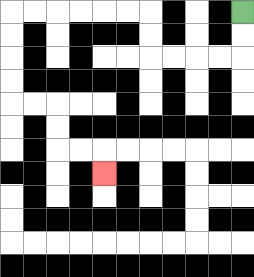{'start': '[10, 0]', 'end': '[4, 7]', 'path_directions': 'D,D,L,L,L,L,U,U,L,L,L,L,L,L,D,D,D,D,R,R,D,D,R,R,D', 'path_coordinates': '[[10, 0], [10, 1], [10, 2], [9, 2], [8, 2], [7, 2], [6, 2], [6, 1], [6, 0], [5, 0], [4, 0], [3, 0], [2, 0], [1, 0], [0, 0], [0, 1], [0, 2], [0, 3], [0, 4], [1, 4], [2, 4], [2, 5], [2, 6], [3, 6], [4, 6], [4, 7]]'}